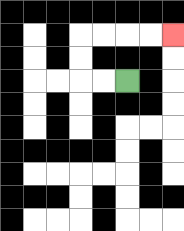{'start': '[5, 3]', 'end': '[7, 1]', 'path_directions': 'L,L,U,U,R,R,R,R', 'path_coordinates': '[[5, 3], [4, 3], [3, 3], [3, 2], [3, 1], [4, 1], [5, 1], [6, 1], [7, 1]]'}